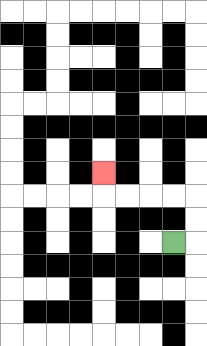{'start': '[7, 10]', 'end': '[4, 7]', 'path_directions': 'R,U,U,L,L,L,L,U', 'path_coordinates': '[[7, 10], [8, 10], [8, 9], [8, 8], [7, 8], [6, 8], [5, 8], [4, 8], [4, 7]]'}